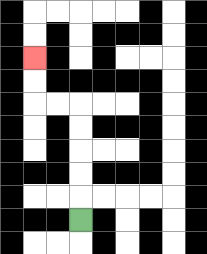{'start': '[3, 9]', 'end': '[1, 2]', 'path_directions': 'U,U,U,U,U,L,L,U,U', 'path_coordinates': '[[3, 9], [3, 8], [3, 7], [3, 6], [3, 5], [3, 4], [2, 4], [1, 4], [1, 3], [1, 2]]'}